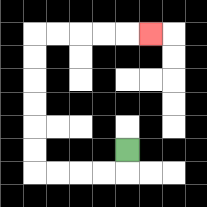{'start': '[5, 6]', 'end': '[6, 1]', 'path_directions': 'D,L,L,L,L,U,U,U,U,U,U,R,R,R,R,R', 'path_coordinates': '[[5, 6], [5, 7], [4, 7], [3, 7], [2, 7], [1, 7], [1, 6], [1, 5], [1, 4], [1, 3], [1, 2], [1, 1], [2, 1], [3, 1], [4, 1], [5, 1], [6, 1]]'}